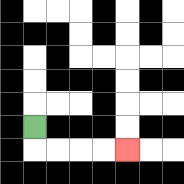{'start': '[1, 5]', 'end': '[5, 6]', 'path_directions': 'D,R,R,R,R', 'path_coordinates': '[[1, 5], [1, 6], [2, 6], [3, 6], [4, 6], [5, 6]]'}